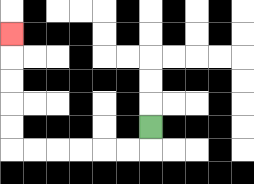{'start': '[6, 5]', 'end': '[0, 1]', 'path_directions': 'D,L,L,L,L,L,L,U,U,U,U,U', 'path_coordinates': '[[6, 5], [6, 6], [5, 6], [4, 6], [3, 6], [2, 6], [1, 6], [0, 6], [0, 5], [0, 4], [0, 3], [0, 2], [0, 1]]'}